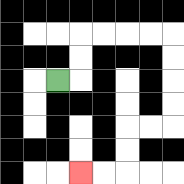{'start': '[2, 3]', 'end': '[3, 7]', 'path_directions': 'R,U,U,R,R,R,R,D,D,D,D,L,L,D,D,L,L', 'path_coordinates': '[[2, 3], [3, 3], [3, 2], [3, 1], [4, 1], [5, 1], [6, 1], [7, 1], [7, 2], [7, 3], [7, 4], [7, 5], [6, 5], [5, 5], [5, 6], [5, 7], [4, 7], [3, 7]]'}